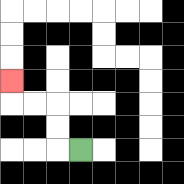{'start': '[3, 6]', 'end': '[0, 3]', 'path_directions': 'L,U,U,L,L,U', 'path_coordinates': '[[3, 6], [2, 6], [2, 5], [2, 4], [1, 4], [0, 4], [0, 3]]'}